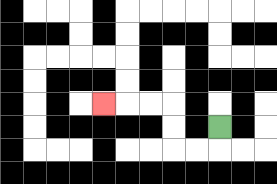{'start': '[9, 5]', 'end': '[4, 4]', 'path_directions': 'D,L,L,U,U,L,L,L', 'path_coordinates': '[[9, 5], [9, 6], [8, 6], [7, 6], [7, 5], [7, 4], [6, 4], [5, 4], [4, 4]]'}